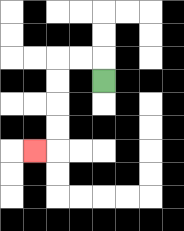{'start': '[4, 3]', 'end': '[1, 6]', 'path_directions': 'U,L,L,D,D,D,D,L', 'path_coordinates': '[[4, 3], [4, 2], [3, 2], [2, 2], [2, 3], [2, 4], [2, 5], [2, 6], [1, 6]]'}